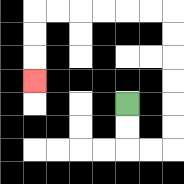{'start': '[5, 4]', 'end': '[1, 3]', 'path_directions': 'D,D,R,R,U,U,U,U,U,U,L,L,L,L,L,L,D,D,D', 'path_coordinates': '[[5, 4], [5, 5], [5, 6], [6, 6], [7, 6], [7, 5], [7, 4], [7, 3], [7, 2], [7, 1], [7, 0], [6, 0], [5, 0], [4, 0], [3, 0], [2, 0], [1, 0], [1, 1], [1, 2], [1, 3]]'}